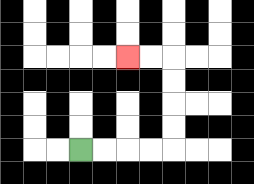{'start': '[3, 6]', 'end': '[5, 2]', 'path_directions': 'R,R,R,R,U,U,U,U,L,L', 'path_coordinates': '[[3, 6], [4, 6], [5, 6], [6, 6], [7, 6], [7, 5], [7, 4], [7, 3], [7, 2], [6, 2], [5, 2]]'}